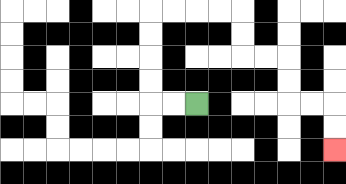{'start': '[8, 4]', 'end': '[14, 6]', 'path_directions': 'L,L,U,U,U,U,R,R,R,R,D,D,R,R,D,D,R,R,D,D', 'path_coordinates': '[[8, 4], [7, 4], [6, 4], [6, 3], [6, 2], [6, 1], [6, 0], [7, 0], [8, 0], [9, 0], [10, 0], [10, 1], [10, 2], [11, 2], [12, 2], [12, 3], [12, 4], [13, 4], [14, 4], [14, 5], [14, 6]]'}